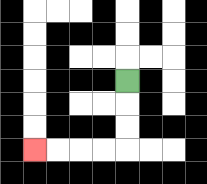{'start': '[5, 3]', 'end': '[1, 6]', 'path_directions': 'D,D,D,L,L,L,L', 'path_coordinates': '[[5, 3], [5, 4], [5, 5], [5, 6], [4, 6], [3, 6], [2, 6], [1, 6]]'}